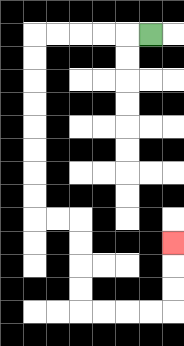{'start': '[6, 1]', 'end': '[7, 10]', 'path_directions': 'L,L,L,L,L,D,D,D,D,D,D,D,D,R,R,D,D,D,D,R,R,R,R,U,U,U', 'path_coordinates': '[[6, 1], [5, 1], [4, 1], [3, 1], [2, 1], [1, 1], [1, 2], [1, 3], [1, 4], [1, 5], [1, 6], [1, 7], [1, 8], [1, 9], [2, 9], [3, 9], [3, 10], [3, 11], [3, 12], [3, 13], [4, 13], [5, 13], [6, 13], [7, 13], [7, 12], [7, 11], [7, 10]]'}